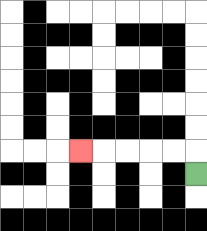{'start': '[8, 7]', 'end': '[3, 6]', 'path_directions': 'U,L,L,L,L,L', 'path_coordinates': '[[8, 7], [8, 6], [7, 6], [6, 6], [5, 6], [4, 6], [3, 6]]'}